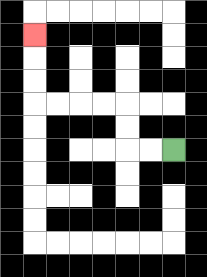{'start': '[7, 6]', 'end': '[1, 1]', 'path_directions': 'L,L,U,U,L,L,L,L,U,U,U', 'path_coordinates': '[[7, 6], [6, 6], [5, 6], [5, 5], [5, 4], [4, 4], [3, 4], [2, 4], [1, 4], [1, 3], [1, 2], [1, 1]]'}